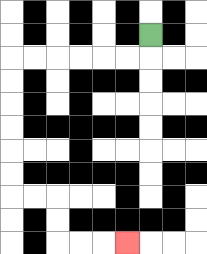{'start': '[6, 1]', 'end': '[5, 10]', 'path_directions': 'D,L,L,L,L,L,L,D,D,D,D,D,D,R,R,D,D,R,R,R', 'path_coordinates': '[[6, 1], [6, 2], [5, 2], [4, 2], [3, 2], [2, 2], [1, 2], [0, 2], [0, 3], [0, 4], [0, 5], [0, 6], [0, 7], [0, 8], [1, 8], [2, 8], [2, 9], [2, 10], [3, 10], [4, 10], [5, 10]]'}